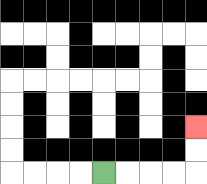{'start': '[4, 7]', 'end': '[8, 5]', 'path_directions': 'R,R,R,R,U,U', 'path_coordinates': '[[4, 7], [5, 7], [6, 7], [7, 7], [8, 7], [8, 6], [8, 5]]'}